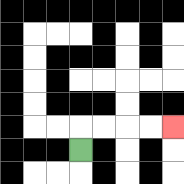{'start': '[3, 6]', 'end': '[7, 5]', 'path_directions': 'U,R,R,R,R', 'path_coordinates': '[[3, 6], [3, 5], [4, 5], [5, 5], [6, 5], [7, 5]]'}